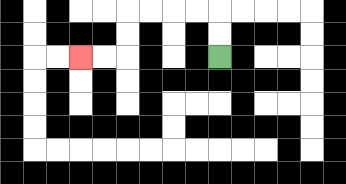{'start': '[9, 2]', 'end': '[3, 2]', 'path_directions': 'U,U,L,L,L,L,D,D,L,L', 'path_coordinates': '[[9, 2], [9, 1], [9, 0], [8, 0], [7, 0], [6, 0], [5, 0], [5, 1], [5, 2], [4, 2], [3, 2]]'}